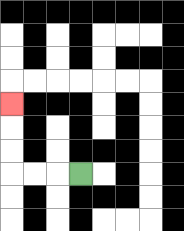{'start': '[3, 7]', 'end': '[0, 4]', 'path_directions': 'L,L,L,U,U,U', 'path_coordinates': '[[3, 7], [2, 7], [1, 7], [0, 7], [0, 6], [0, 5], [0, 4]]'}